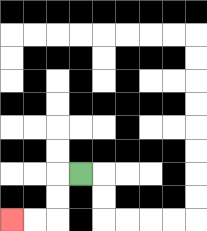{'start': '[3, 7]', 'end': '[0, 9]', 'path_directions': 'L,D,D,L,L', 'path_coordinates': '[[3, 7], [2, 7], [2, 8], [2, 9], [1, 9], [0, 9]]'}